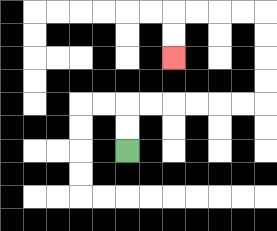{'start': '[5, 6]', 'end': '[7, 2]', 'path_directions': 'U,U,R,R,R,R,R,R,U,U,U,U,L,L,L,L,D,D', 'path_coordinates': '[[5, 6], [5, 5], [5, 4], [6, 4], [7, 4], [8, 4], [9, 4], [10, 4], [11, 4], [11, 3], [11, 2], [11, 1], [11, 0], [10, 0], [9, 0], [8, 0], [7, 0], [7, 1], [7, 2]]'}